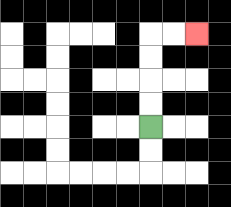{'start': '[6, 5]', 'end': '[8, 1]', 'path_directions': 'U,U,U,U,R,R', 'path_coordinates': '[[6, 5], [6, 4], [6, 3], [6, 2], [6, 1], [7, 1], [8, 1]]'}